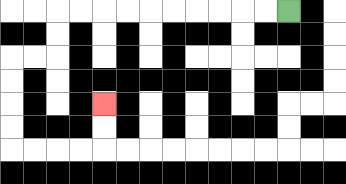{'start': '[12, 0]', 'end': '[4, 4]', 'path_directions': 'L,L,L,L,L,L,L,L,L,L,D,D,L,L,D,D,D,D,R,R,R,R,U,U', 'path_coordinates': '[[12, 0], [11, 0], [10, 0], [9, 0], [8, 0], [7, 0], [6, 0], [5, 0], [4, 0], [3, 0], [2, 0], [2, 1], [2, 2], [1, 2], [0, 2], [0, 3], [0, 4], [0, 5], [0, 6], [1, 6], [2, 6], [3, 6], [4, 6], [4, 5], [4, 4]]'}